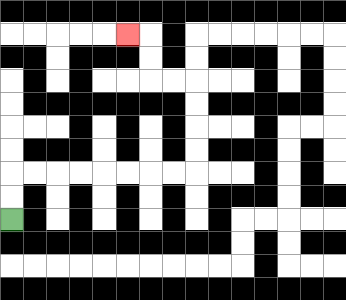{'start': '[0, 9]', 'end': '[5, 1]', 'path_directions': 'U,U,R,R,R,R,R,R,R,R,U,U,U,U,L,L,U,U,L', 'path_coordinates': '[[0, 9], [0, 8], [0, 7], [1, 7], [2, 7], [3, 7], [4, 7], [5, 7], [6, 7], [7, 7], [8, 7], [8, 6], [8, 5], [8, 4], [8, 3], [7, 3], [6, 3], [6, 2], [6, 1], [5, 1]]'}